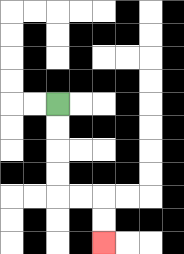{'start': '[2, 4]', 'end': '[4, 10]', 'path_directions': 'D,D,D,D,R,R,D,D', 'path_coordinates': '[[2, 4], [2, 5], [2, 6], [2, 7], [2, 8], [3, 8], [4, 8], [4, 9], [4, 10]]'}